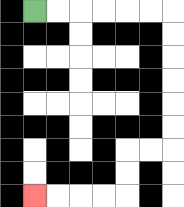{'start': '[1, 0]', 'end': '[1, 8]', 'path_directions': 'R,R,R,R,R,R,D,D,D,D,D,D,L,L,D,D,L,L,L,L', 'path_coordinates': '[[1, 0], [2, 0], [3, 0], [4, 0], [5, 0], [6, 0], [7, 0], [7, 1], [7, 2], [7, 3], [7, 4], [7, 5], [7, 6], [6, 6], [5, 6], [5, 7], [5, 8], [4, 8], [3, 8], [2, 8], [1, 8]]'}